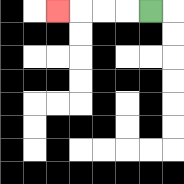{'start': '[6, 0]', 'end': '[2, 0]', 'path_directions': 'L,L,L,L', 'path_coordinates': '[[6, 0], [5, 0], [4, 0], [3, 0], [2, 0]]'}